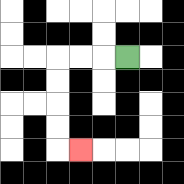{'start': '[5, 2]', 'end': '[3, 6]', 'path_directions': 'L,L,L,D,D,D,D,R', 'path_coordinates': '[[5, 2], [4, 2], [3, 2], [2, 2], [2, 3], [2, 4], [2, 5], [2, 6], [3, 6]]'}